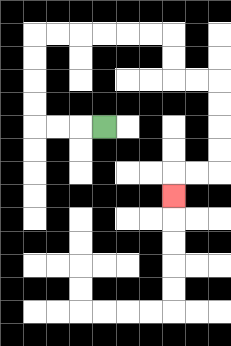{'start': '[4, 5]', 'end': '[7, 8]', 'path_directions': 'L,L,L,U,U,U,U,R,R,R,R,R,R,D,D,R,R,D,D,D,D,L,L,D', 'path_coordinates': '[[4, 5], [3, 5], [2, 5], [1, 5], [1, 4], [1, 3], [1, 2], [1, 1], [2, 1], [3, 1], [4, 1], [5, 1], [6, 1], [7, 1], [7, 2], [7, 3], [8, 3], [9, 3], [9, 4], [9, 5], [9, 6], [9, 7], [8, 7], [7, 7], [7, 8]]'}